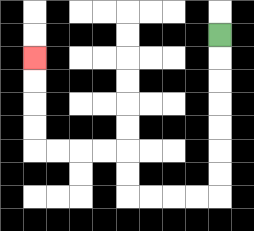{'start': '[9, 1]', 'end': '[1, 2]', 'path_directions': 'D,D,D,D,D,D,D,L,L,L,L,U,U,L,L,L,L,U,U,U,U', 'path_coordinates': '[[9, 1], [9, 2], [9, 3], [9, 4], [9, 5], [9, 6], [9, 7], [9, 8], [8, 8], [7, 8], [6, 8], [5, 8], [5, 7], [5, 6], [4, 6], [3, 6], [2, 6], [1, 6], [1, 5], [1, 4], [1, 3], [1, 2]]'}